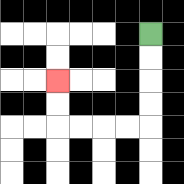{'start': '[6, 1]', 'end': '[2, 3]', 'path_directions': 'D,D,D,D,L,L,L,L,U,U', 'path_coordinates': '[[6, 1], [6, 2], [6, 3], [6, 4], [6, 5], [5, 5], [4, 5], [3, 5], [2, 5], [2, 4], [2, 3]]'}